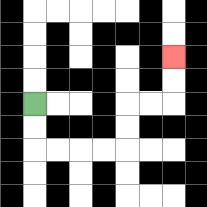{'start': '[1, 4]', 'end': '[7, 2]', 'path_directions': 'D,D,R,R,R,R,U,U,R,R,U,U', 'path_coordinates': '[[1, 4], [1, 5], [1, 6], [2, 6], [3, 6], [4, 6], [5, 6], [5, 5], [5, 4], [6, 4], [7, 4], [7, 3], [7, 2]]'}